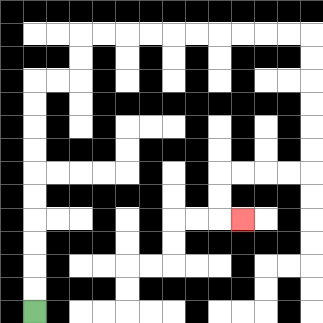{'start': '[1, 13]', 'end': '[10, 9]', 'path_directions': 'U,U,U,U,U,U,U,U,U,U,R,R,U,U,R,R,R,R,R,R,R,R,R,R,D,D,D,D,D,D,L,L,L,L,D,D,R', 'path_coordinates': '[[1, 13], [1, 12], [1, 11], [1, 10], [1, 9], [1, 8], [1, 7], [1, 6], [1, 5], [1, 4], [1, 3], [2, 3], [3, 3], [3, 2], [3, 1], [4, 1], [5, 1], [6, 1], [7, 1], [8, 1], [9, 1], [10, 1], [11, 1], [12, 1], [13, 1], [13, 2], [13, 3], [13, 4], [13, 5], [13, 6], [13, 7], [12, 7], [11, 7], [10, 7], [9, 7], [9, 8], [9, 9], [10, 9]]'}